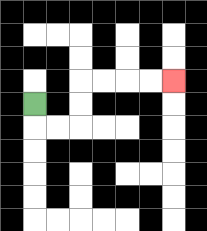{'start': '[1, 4]', 'end': '[7, 3]', 'path_directions': 'D,R,R,U,U,R,R,R,R', 'path_coordinates': '[[1, 4], [1, 5], [2, 5], [3, 5], [3, 4], [3, 3], [4, 3], [5, 3], [6, 3], [7, 3]]'}